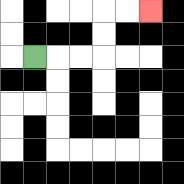{'start': '[1, 2]', 'end': '[6, 0]', 'path_directions': 'R,R,R,U,U,R,R', 'path_coordinates': '[[1, 2], [2, 2], [3, 2], [4, 2], [4, 1], [4, 0], [5, 0], [6, 0]]'}